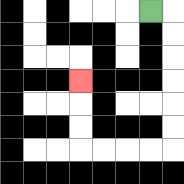{'start': '[6, 0]', 'end': '[3, 3]', 'path_directions': 'R,D,D,D,D,D,D,L,L,L,L,U,U,U', 'path_coordinates': '[[6, 0], [7, 0], [7, 1], [7, 2], [7, 3], [7, 4], [7, 5], [7, 6], [6, 6], [5, 6], [4, 6], [3, 6], [3, 5], [3, 4], [3, 3]]'}